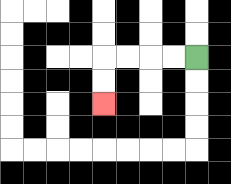{'start': '[8, 2]', 'end': '[4, 4]', 'path_directions': 'L,L,L,L,D,D', 'path_coordinates': '[[8, 2], [7, 2], [6, 2], [5, 2], [4, 2], [4, 3], [4, 4]]'}